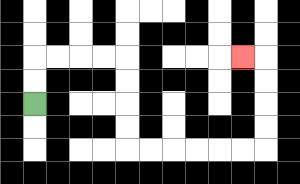{'start': '[1, 4]', 'end': '[10, 2]', 'path_directions': 'U,U,R,R,R,R,D,D,D,D,R,R,R,R,R,R,U,U,U,U,L', 'path_coordinates': '[[1, 4], [1, 3], [1, 2], [2, 2], [3, 2], [4, 2], [5, 2], [5, 3], [5, 4], [5, 5], [5, 6], [6, 6], [7, 6], [8, 6], [9, 6], [10, 6], [11, 6], [11, 5], [11, 4], [11, 3], [11, 2], [10, 2]]'}